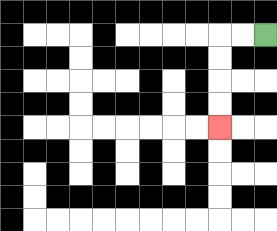{'start': '[11, 1]', 'end': '[9, 5]', 'path_directions': 'L,L,D,D,D,D', 'path_coordinates': '[[11, 1], [10, 1], [9, 1], [9, 2], [9, 3], [9, 4], [9, 5]]'}